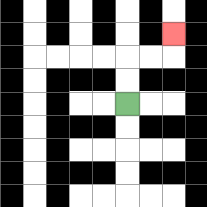{'start': '[5, 4]', 'end': '[7, 1]', 'path_directions': 'U,U,R,R,U', 'path_coordinates': '[[5, 4], [5, 3], [5, 2], [6, 2], [7, 2], [7, 1]]'}